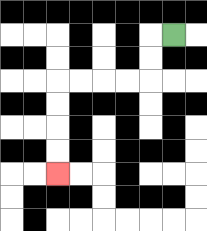{'start': '[7, 1]', 'end': '[2, 7]', 'path_directions': 'L,D,D,L,L,L,L,D,D,D,D', 'path_coordinates': '[[7, 1], [6, 1], [6, 2], [6, 3], [5, 3], [4, 3], [3, 3], [2, 3], [2, 4], [2, 5], [2, 6], [2, 7]]'}